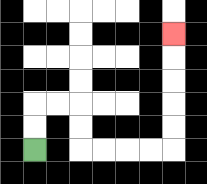{'start': '[1, 6]', 'end': '[7, 1]', 'path_directions': 'U,U,R,R,D,D,R,R,R,R,U,U,U,U,U', 'path_coordinates': '[[1, 6], [1, 5], [1, 4], [2, 4], [3, 4], [3, 5], [3, 6], [4, 6], [5, 6], [6, 6], [7, 6], [7, 5], [7, 4], [7, 3], [7, 2], [7, 1]]'}